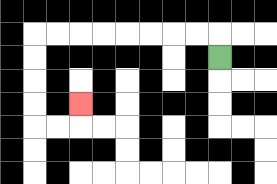{'start': '[9, 2]', 'end': '[3, 4]', 'path_directions': 'U,L,L,L,L,L,L,L,L,D,D,D,D,R,R,U', 'path_coordinates': '[[9, 2], [9, 1], [8, 1], [7, 1], [6, 1], [5, 1], [4, 1], [3, 1], [2, 1], [1, 1], [1, 2], [1, 3], [1, 4], [1, 5], [2, 5], [3, 5], [3, 4]]'}